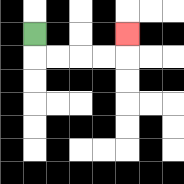{'start': '[1, 1]', 'end': '[5, 1]', 'path_directions': 'D,R,R,R,R,U', 'path_coordinates': '[[1, 1], [1, 2], [2, 2], [3, 2], [4, 2], [5, 2], [5, 1]]'}